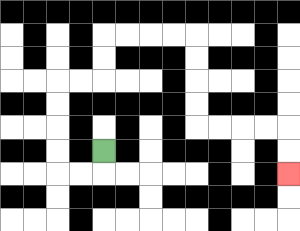{'start': '[4, 6]', 'end': '[12, 7]', 'path_directions': 'D,L,L,U,U,U,U,R,R,U,U,R,R,R,R,D,D,D,D,R,R,R,R,D,D', 'path_coordinates': '[[4, 6], [4, 7], [3, 7], [2, 7], [2, 6], [2, 5], [2, 4], [2, 3], [3, 3], [4, 3], [4, 2], [4, 1], [5, 1], [6, 1], [7, 1], [8, 1], [8, 2], [8, 3], [8, 4], [8, 5], [9, 5], [10, 5], [11, 5], [12, 5], [12, 6], [12, 7]]'}